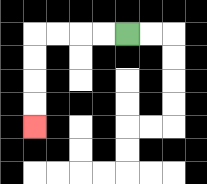{'start': '[5, 1]', 'end': '[1, 5]', 'path_directions': 'L,L,L,L,D,D,D,D', 'path_coordinates': '[[5, 1], [4, 1], [3, 1], [2, 1], [1, 1], [1, 2], [1, 3], [1, 4], [1, 5]]'}